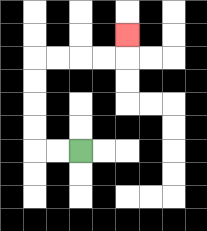{'start': '[3, 6]', 'end': '[5, 1]', 'path_directions': 'L,L,U,U,U,U,R,R,R,R,U', 'path_coordinates': '[[3, 6], [2, 6], [1, 6], [1, 5], [1, 4], [1, 3], [1, 2], [2, 2], [3, 2], [4, 2], [5, 2], [5, 1]]'}